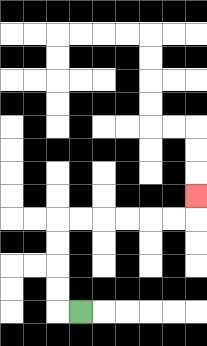{'start': '[3, 13]', 'end': '[8, 8]', 'path_directions': 'L,U,U,U,U,R,R,R,R,R,R,U', 'path_coordinates': '[[3, 13], [2, 13], [2, 12], [2, 11], [2, 10], [2, 9], [3, 9], [4, 9], [5, 9], [6, 9], [7, 9], [8, 9], [8, 8]]'}